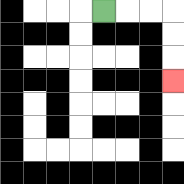{'start': '[4, 0]', 'end': '[7, 3]', 'path_directions': 'R,R,R,D,D,D', 'path_coordinates': '[[4, 0], [5, 0], [6, 0], [7, 0], [7, 1], [7, 2], [7, 3]]'}